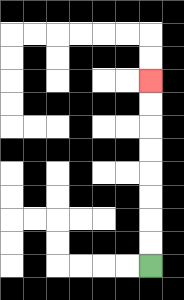{'start': '[6, 11]', 'end': '[6, 3]', 'path_directions': 'U,U,U,U,U,U,U,U', 'path_coordinates': '[[6, 11], [6, 10], [6, 9], [6, 8], [6, 7], [6, 6], [6, 5], [6, 4], [6, 3]]'}